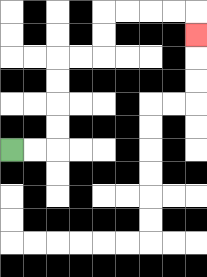{'start': '[0, 6]', 'end': '[8, 1]', 'path_directions': 'R,R,U,U,U,U,R,R,U,U,R,R,R,R,D', 'path_coordinates': '[[0, 6], [1, 6], [2, 6], [2, 5], [2, 4], [2, 3], [2, 2], [3, 2], [4, 2], [4, 1], [4, 0], [5, 0], [6, 0], [7, 0], [8, 0], [8, 1]]'}